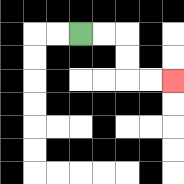{'start': '[3, 1]', 'end': '[7, 3]', 'path_directions': 'R,R,D,D,R,R', 'path_coordinates': '[[3, 1], [4, 1], [5, 1], [5, 2], [5, 3], [6, 3], [7, 3]]'}